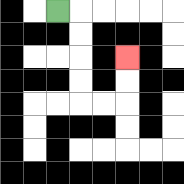{'start': '[2, 0]', 'end': '[5, 2]', 'path_directions': 'R,D,D,D,D,R,R,U,U', 'path_coordinates': '[[2, 0], [3, 0], [3, 1], [3, 2], [3, 3], [3, 4], [4, 4], [5, 4], [5, 3], [5, 2]]'}